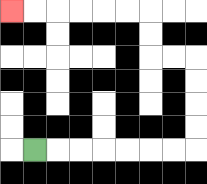{'start': '[1, 6]', 'end': '[0, 0]', 'path_directions': 'R,R,R,R,R,R,R,U,U,U,U,L,L,U,U,L,L,L,L,L,L', 'path_coordinates': '[[1, 6], [2, 6], [3, 6], [4, 6], [5, 6], [6, 6], [7, 6], [8, 6], [8, 5], [8, 4], [8, 3], [8, 2], [7, 2], [6, 2], [6, 1], [6, 0], [5, 0], [4, 0], [3, 0], [2, 0], [1, 0], [0, 0]]'}